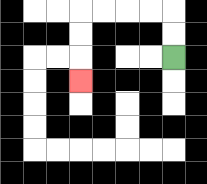{'start': '[7, 2]', 'end': '[3, 3]', 'path_directions': 'U,U,L,L,L,L,D,D,D', 'path_coordinates': '[[7, 2], [7, 1], [7, 0], [6, 0], [5, 0], [4, 0], [3, 0], [3, 1], [3, 2], [3, 3]]'}